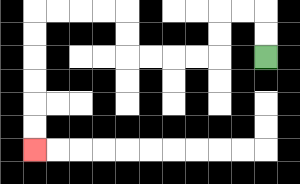{'start': '[11, 2]', 'end': '[1, 6]', 'path_directions': 'U,U,L,L,D,D,L,L,L,L,U,U,L,L,L,L,D,D,D,D,D,D', 'path_coordinates': '[[11, 2], [11, 1], [11, 0], [10, 0], [9, 0], [9, 1], [9, 2], [8, 2], [7, 2], [6, 2], [5, 2], [5, 1], [5, 0], [4, 0], [3, 0], [2, 0], [1, 0], [1, 1], [1, 2], [1, 3], [1, 4], [1, 5], [1, 6]]'}